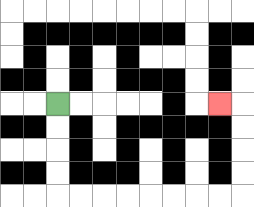{'start': '[2, 4]', 'end': '[9, 4]', 'path_directions': 'D,D,D,D,R,R,R,R,R,R,R,R,U,U,U,U,L', 'path_coordinates': '[[2, 4], [2, 5], [2, 6], [2, 7], [2, 8], [3, 8], [4, 8], [5, 8], [6, 8], [7, 8], [8, 8], [9, 8], [10, 8], [10, 7], [10, 6], [10, 5], [10, 4], [9, 4]]'}